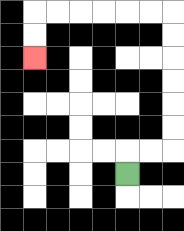{'start': '[5, 7]', 'end': '[1, 2]', 'path_directions': 'U,R,R,U,U,U,U,U,U,L,L,L,L,L,L,D,D', 'path_coordinates': '[[5, 7], [5, 6], [6, 6], [7, 6], [7, 5], [7, 4], [7, 3], [7, 2], [7, 1], [7, 0], [6, 0], [5, 0], [4, 0], [3, 0], [2, 0], [1, 0], [1, 1], [1, 2]]'}